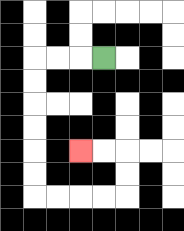{'start': '[4, 2]', 'end': '[3, 6]', 'path_directions': 'L,L,L,D,D,D,D,D,D,R,R,R,R,U,U,L,L', 'path_coordinates': '[[4, 2], [3, 2], [2, 2], [1, 2], [1, 3], [1, 4], [1, 5], [1, 6], [1, 7], [1, 8], [2, 8], [3, 8], [4, 8], [5, 8], [5, 7], [5, 6], [4, 6], [3, 6]]'}